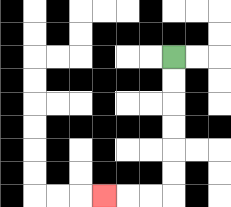{'start': '[7, 2]', 'end': '[4, 8]', 'path_directions': 'D,D,D,D,D,D,L,L,L', 'path_coordinates': '[[7, 2], [7, 3], [7, 4], [7, 5], [7, 6], [7, 7], [7, 8], [6, 8], [5, 8], [4, 8]]'}